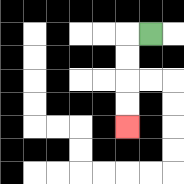{'start': '[6, 1]', 'end': '[5, 5]', 'path_directions': 'L,D,D,D,D', 'path_coordinates': '[[6, 1], [5, 1], [5, 2], [5, 3], [5, 4], [5, 5]]'}